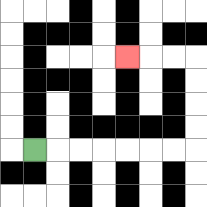{'start': '[1, 6]', 'end': '[5, 2]', 'path_directions': 'R,R,R,R,R,R,R,U,U,U,U,L,L,L', 'path_coordinates': '[[1, 6], [2, 6], [3, 6], [4, 6], [5, 6], [6, 6], [7, 6], [8, 6], [8, 5], [8, 4], [8, 3], [8, 2], [7, 2], [6, 2], [5, 2]]'}